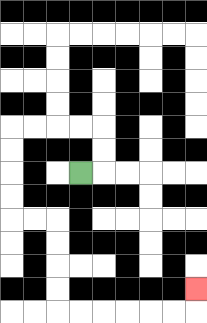{'start': '[3, 7]', 'end': '[8, 12]', 'path_directions': 'R,U,U,L,L,L,L,D,D,D,D,R,R,D,D,D,D,R,R,R,R,R,R,U', 'path_coordinates': '[[3, 7], [4, 7], [4, 6], [4, 5], [3, 5], [2, 5], [1, 5], [0, 5], [0, 6], [0, 7], [0, 8], [0, 9], [1, 9], [2, 9], [2, 10], [2, 11], [2, 12], [2, 13], [3, 13], [4, 13], [5, 13], [6, 13], [7, 13], [8, 13], [8, 12]]'}